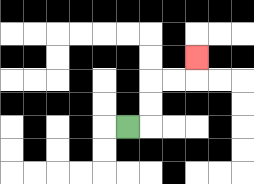{'start': '[5, 5]', 'end': '[8, 2]', 'path_directions': 'R,U,U,R,R,U', 'path_coordinates': '[[5, 5], [6, 5], [6, 4], [6, 3], [7, 3], [8, 3], [8, 2]]'}